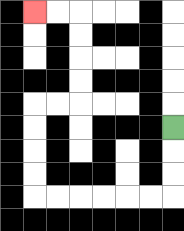{'start': '[7, 5]', 'end': '[1, 0]', 'path_directions': 'D,D,D,L,L,L,L,L,L,U,U,U,U,R,R,U,U,U,U,L,L', 'path_coordinates': '[[7, 5], [7, 6], [7, 7], [7, 8], [6, 8], [5, 8], [4, 8], [3, 8], [2, 8], [1, 8], [1, 7], [1, 6], [1, 5], [1, 4], [2, 4], [3, 4], [3, 3], [3, 2], [3, 1], [3, 0], [2, 0], [1, 0]]'}